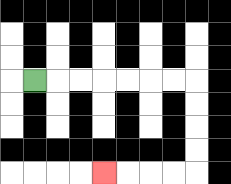{'start': '[1, 3]', 'end': '[4, 7]', 'path_directions': 'R,R,R,R,R,R,R,D,D,D,D,L,L,L,L', 'path_coordinates': '[[1, 3], [2, 3], [3, 3], [4, 3], [5, 3], [6, 3], [7, 3], [8, 3], [8, 4], [8, 5], [8, 6], [8, 7], [7, 7], [6, 7], [5, 7], [4, 7]]'}